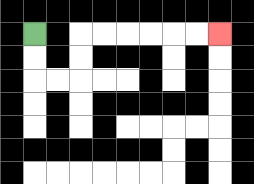{'start': '[1, 1]', 'end': '[9, 1]', 'path_directions': 'D,D,R,R,U,U,R,R,R,R,R,R', 'path_coordinates': '[[1, 1], [1, 2], [1, 3], [2, 3], [3, 3], [3, 2], [3, 1], [4, 1], [5, 1], [6, 1], [7, 1], [8, 1], [9, 1]]'}